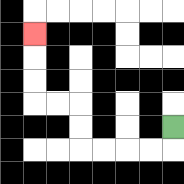{'start': '[7, 5]', 'end': '[1, 1]', 'path_directions': 'D,L,L,L,L,U,U,L,L,U,U,U', 'path_coordinates': '[[7, 5], [7, 6], [6, 6], [5, 6], [4, 6], [3, 6], [3, 5], [3, 4], [2, 4], [1, 4], [1, 3], [1, 2], [1, 1]]'}